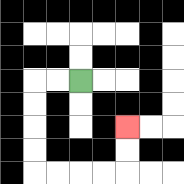{'start': '[3, 3]', 'end': '[5, 5]', 'path_directions': 'L,L,D,D,D,D,R,R,R,R,U,U', 'path_coordinates': '[[3, 3], [2, 3], [1, 3], [1, 4], [1, 5], [1, 6], [1, 7], [2, 7], [3, 7], [4, 7], [5, 7], [5, 6], [5, 5]]'}